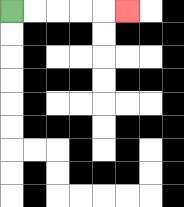{'start': '[0, 0]', 'end': '[5, 0]', 'path_directions': 'R,R,R,R,R', 'path_coordinates': '[[0, 0], [1, 0], [2, 0], [3, 0], [4, 0], [5, 0]]'}